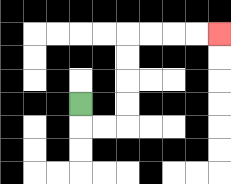{'start': '[3, 4]', 'end': '[9, 1]', 'path_directions': 'D,R,R,U,U,U,U,R,R,R,R', 'path_coordinates': '[[3, 4], [3, 5], [4, 5], [5, 5], [5, 4], [5, 3], [5, 2], [5, 1], [6, 1], [7, 1], [8, 1], [9, 1]]'}